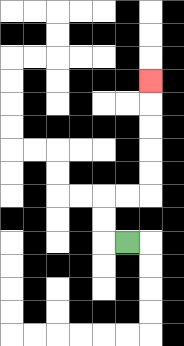{'start': '[5, 10]', 'end': '[6, 3]', 'path_directions': 'L,U,U,R,R,U,U,U,U,U', 'path_coordinates': '[[5, 10], [4, 10], [4, 9], [4, 8], [5, 8], [6, 8], [6, 7], [6, 6], [6, 5], [6, 4], [6, 3]]'}